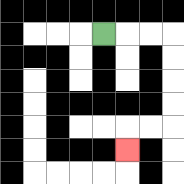{'start': '[4, 1]', 'end': '[5, 6]', 'path_directions': 'R,R,R,D,D,D,D,L,L,D', 'path_coordinates': '[[4, 1], [5, 1], [6, 1], [7, 1], [7, 2], [7, 3], [7, 4], [7, 5], [6, 5], [5, 5], [5, 6]]'}